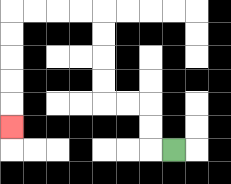{'start': '[7, 6]', 'end': '[0, 5]', 'path_directions': 'L,U,U,L,L,U,U,U,U,L,L,L,L,D,D,D,D,D', 'path_coordinates': '[[7, 6], [6, 6], [6, 5], [6, 4], [5, 4], [4, 4], [4, 3], [4, 2], [4, 1], [4, 0], [3, 0], [2, 0], [1, 0], [0, 0], [0, 1], [0, 2], [0, 3], [0, 4], [0, 5]]'}